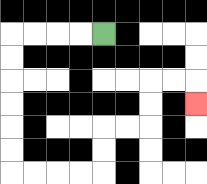{'start': '[4, 1]', 'end': '[8, 4]', 'path_directions': 'L,L,L,L,D,D,D,D,D,D,R,R,R,R,U,U,R,R,U,U,R,R,D', 'path_coordinates': '[[4, 1], [3, 1], [2, 1], [1, 1], [0, 1], [0, 2], [0, 3], [0, 4], [0, 5], [0, 6], [0, 7], [1, 7], [2, 7], [3, 7], [4, 7], [4, 6], [4, 5], [5, 5], [6, 5], [6, 4], [6, 3], [7, 3], [8, 3], [8, 4]]'}